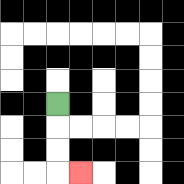{'start': '[2, 4]', 'end': '[3, 7]', 'path_directions': 'D,D,D,R', 'path_coordinates': '[[2, 4], [2, 5], [2, 6], [2, 7], [3, 7]]'}